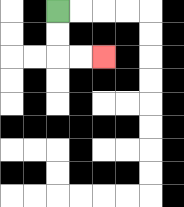{'start': '[2, 0]', 'end': '[4, 2]', 'path_directions': 'D,D,R,R', 'path_coordinates': '[[2, 0], [2, 1], [2, 2], [3, 2], [4, 2]]'}